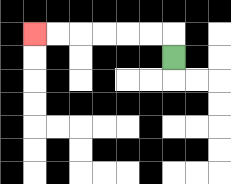{'start': '[7, 2]', 'end': '[1, 1]', 'path_directions': 'U,L,L,L,L,L,L', 'path_coordinates': '[[7, 2], [7, 1], [6, 1], [5, 1], [4, 1], [3, 1], [2, 1], [1, 1]]'}